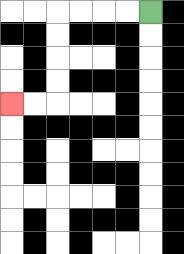{'start': '[6, 0]', 'end': '[0, 4]', 'path_directions': 'L,L,L,L,D,D,D,D,L,L', 'path_coordinates': '[[6, 0], [5, 0], [4, 0], [3, 0], [2, 0], [2, 1], [2, 2], [2, 3], [2, 4], [1, 4], [0, 4]]'}